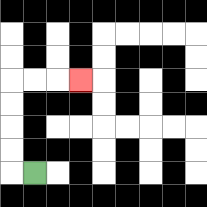{'start': '[1, 7]', 'end': '[3, 3]', 'path_directions': 'L,U,U,U,U,R,R,R', 'path_coordinates': '[[1, 7], [0, 7], [0, 6], [0, 5], [0, 4], [0, 3], [1, 3], [2, 3], [3, 3]]'}